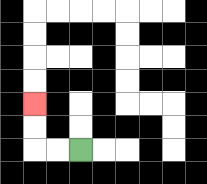{'start': '[3, 6]', 'end': '[1, 4]', 'path_directions': 'L,L,U,U', 'path_coordinates': '[[3, 6], [2, 6], [1, 6], [1, 5], [1, 4]]'}